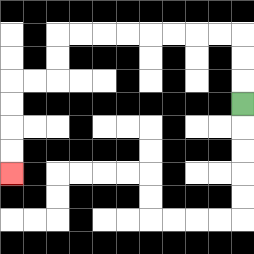{'start': '[10, 4]', 'end': '[0, 7]', 'path_directions': 'U,U,U,L,L,L,L,L,L,L,L,D,D,L,L,D,D,D,D', 'path_coordinates': '[[10, 4], [10, 3], [10, 2], [10, 1], [9, 1], [8, 1], [7, 1], [6, 1], [5, 1], [4, 1], [3, 1], [2, 1], [2, 2], [2, 3], [1, 3], [0, 3], [0, 4], [0, 5], [0, 6], [0, 7]]'}